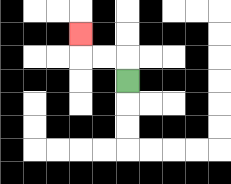{'start': '[5, 3]', 'end': '[3, 1]', 'path_directions': 'U,L,L,U', 'path_coordinates': '[[5, 3], [5, 2], [4, 2], [3, 2], [3, 1]]'}